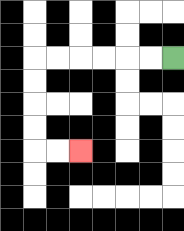{'start': '[7, 2]', 'end': '[3, 6]', 'path_directions': 'L,L,L,L,L,L,D,D,D,D,R,R', 'path_coordinates': '[[7, 2], [6, 2], [5, 2], [4, 2], [3, 2], [2, 2], [1, 2], [1, 3], [1, 4], [1, 5], [1, 6], [2, 6], [3, 6]]'}